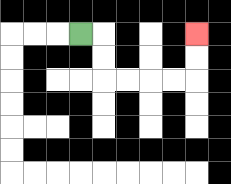{'start': '[3, 1]', 'end': '[8, 1]', 'path_directions': 'R,D,D,R,R,R,R,U,U', 'path_coordinates': '[[3, 1], [4, 1], [4, 2], [4, 3], [5, 3], [6, 3], [7, 3], [8, 3], [8, 2], [8, 1]]'}